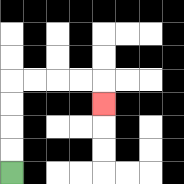{'start': '[0, 7]', 'end': '[4, 4]', 'path_directions': 'U,U,U,U,R,R,R,R,D', 'path_coordinates': '[[0, 7], [0, 6], [0, 5], [0, 4], [0, 3], [1, 3], [2, 3], [3, 3], [4, 3], [4, 4]]'}